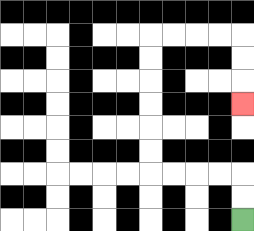{'start': '[10, 9]', 'end': '[10, 4]', 'path_directions': 'U,U,L,L,L,L,U,U,U,U,U,U,R,R,R,R,D,D,D', 'path_coordinates': '[[10, 9], [10, 8], [10, 7], [9, 7], [8, 7], [7, 7], [6, 7], [6, 6], [6, 5], [6, 4], [6, 3], [6, 2], [6, 1], [7, 1], [8, 1], [9, 1], [10, 1], [10, 2], [10, 3], [10, 4]]'}